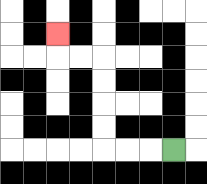{'start': '[7, 6]', 'end': '[2, 1]', 'path_directions': 'L,L,L,U,U,U,U,L,L,U', 'path_coordinates': '[[7, 6], [6, 6], [5, 6], [4, 6], [4, 5], [4, 4], [4, 3], [4, 2], [3, 2], [2, 2], [2, 1]]'}